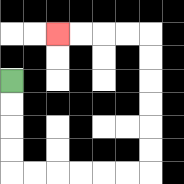{'start': '[0, 3]', 'end': '[2, 1]', 'path_directions': 'D,D,D,D,R,R,R,R,R,R,U,U,U,U,U,U,L,L,L,L', 'path_coordinates': '[[0, 3], [0, 4], [0, 5], [0, 6], [0, 7], [1, 7], [2, 7], [3, 7], [4, 7], [5, 7], [6, 7], [6, 6], [6, 5], [6, 4], [6, 3], [6, 2], [6, 1], [5, 1], [4, 1], [3, 1], [2, 1]]'}